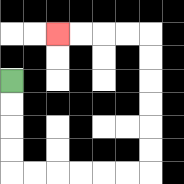{'start': '[0, 3]', 'end': '[2, 1]', 'path_directions': 'D,D,D,D,R,R,R,R,R,R,U,U,U,U,U,U,L,L,L,L', 'path_coordinates': '[[0, 3], [0, 4], [0, 5], [0, 6], [0, 7], [1, 7], [2, 7], [3, 7], [4, 7], [5, 7], [6, 7], [6, 6], [6, 5], [6, 4], [6, 3], [6, 2], [6, 1], [5, 1], [4, 1], [3, 1], [2, 1]]'}